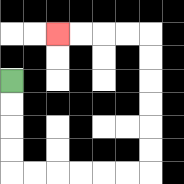{'start': '[0, 3]', 'end': '[2, 1]', 'path_directions': 'D,D,D,D,R,R,R,R,R,R,U,U,U,U,U,U,L,L,L,L', 'path_coordinates': '[[0, 3], [0, 4], [0, 5], [0, 6], [0, 7], [1, 7], [2, 7], [3, 7], [4, 7], [5, 7], [6, 7], [6, 6], [6, 5], [6, 4], [6, 3], [6, 2], [6, 1], [5, 1], [4, 1], [3, 1], [2, 1]]'}